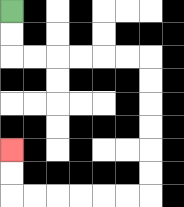{'start': '[0, 0]', 'end': '[0, 6]', 'path_directions': 'D,D,R,R,R,R,R,R,D,D,D,D,D,D,L,L,L,L,L,L,U,U', 'path_coordinates': '[[0, 0], [0, 1], [0, 2], [1, 2], [2, 2], [3, 2], [4, 2], [5, 2], [6, 2], [6, 3], [6, 4], [6, 5], [6, 6], [6, 7], [6, 8], [5, 8], [4, 8], [3, 8], [2, 8], [1, 8], [0, 8], [0, 7], [0, 6]]'}